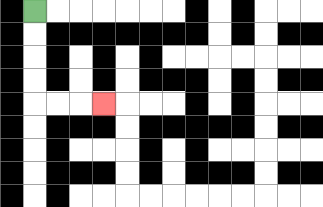{'start': '[1, 0]', 'end': '[4, 4]', 'path_directions': 'D,D,D,D,R,R,R', 'path_coordinates': '[[1, 0], [1, 1], [1, 2], [1, 3], [1, 4], [2, 4], [3, 4], [4, 4]]'}